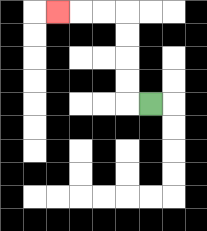{'start': '[6, 4]', 'end': '[2, 0]', 'path_directions': 'L,U,U,U,U,L,L,L', 'path_coordinates': '[[6, 4], [5, 4], [5, 3], [5, 2], [5, 1], [5, 0], [4, 0], [3, 0], [2, 0]]'}